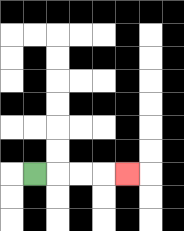{'start': '[1, 7]', 'end': '[5, 7]', 'path_directions': 'R,R,R,R', 'path_coordinates': '[[1, 7], [2, 7], [3, 7], [4, 7], [5, 7]]'}